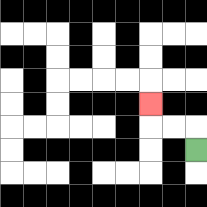{'start': '[8, 6]', 'end': '[6, 4]', 'path_directions': 'U,L,L,U', 'path_coordinates': '[[8, 6], [8, 5], [7, 5], [6, 5], [6, 4]]'}